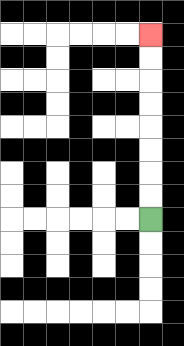{'start': '[6, 9]', 'end': '[6, 1]', 'path_directions': 'U,U,U,U,U,U,U,U', 'path_coordinates': '[[6, 9], [6, 8], [6, 7], [6, 6], [6, 5], [6, 4], [6, 3], [6, 2], [6, 1]]'}